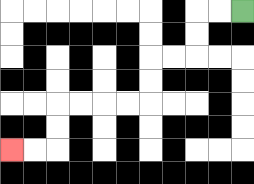{'start': '[10, 0]', 'end': '[0, 6]', 'path_directions': 'L,L,D,D,L,L,D,D,L,L,L,L,D,D,L,L', 'path_coordinates': '[[10, 0], [9, 0], [8, 0], [8, 1], [8, 2], [7, 2], [6, 2], [6, 3], [6, 4], [5, 4], [4, 4], [3, 4], [2, 4], [2, 5], [2, 6], [1, 6], [0, 6]]'}